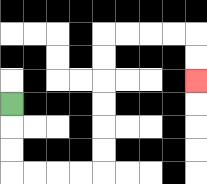{'start': '[0, 4]', 'end': '[8, 3]', 'path_directions': 'D,D,D,R,R,R,R,U,U,U,U,U,U,R,R,R,R,D,D', 'path_coordinates': '[[0, 4], [0, 5], [0, 6], [0, 7], [1, 7], [2, 7], [3, 7], [4, 7], [4, 6], [4, 5], [4, 4], [4, 3], [4, 2], [4, 1], [5, 1], [6, 1], [7, 1], [8, 1], [8, 2], [8, 3]]'}